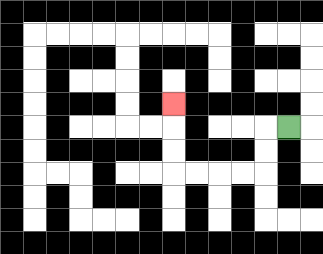{'start': '[12, 5]', 'end': '[7, 4]', 'path_directions': 'L,D,D,L,L,L,L,U,U,U', 'path_coordinates': '[[12, 5], [11, 5], [11, 6], [11, 7], [10, 7], [9, 7], [8, 7], [7, 7], [7, 6], [7, 5], [7, 4]]'}